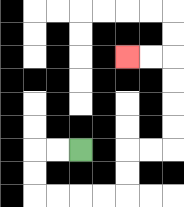{'start': '[3, 6]', 'end': '[5, 2]', 'path_directions': 'L,L,D,D,R,R,R,R,U,U,R,R,U,U,U,U,L,L', 'path_coordinates': '[[3, 6], [2, 6], [1, 6], [1, 7], [1, 8], [2, 8], [3, 8], [4, 8], [5, 8], [5, 7], [5, 6], [6, 6], [7, 6], [7, 5], [7, 4], [7, 3], [7, 2], [6, 2], [5, 2]]'}